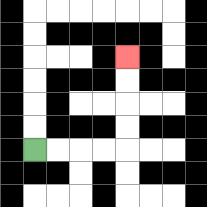{'start': '[1, 6]', 'end': '[5, 2]', 'path_directions': 'R,R,R,R,U,U,U,U', 'path_coordinates': '[[1, 6], [2, 6], [3, 6], [4, 6], [5, 6], [5, 5], [5, 4], [5, 3], [5, 2]]'}